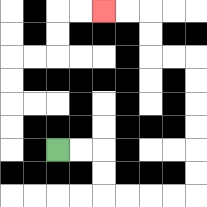{'start': '[2, 6]', 'end': '[4, 0]', 'path_directions': 'R,R,D,D,R,R,R,R,U,U,U,U,U,U,L,L,U,U,L,L', 'path_coordinates': '[[2, 6], [3, 6], [4, 6], [4, 7], [4, 8], [5, 8], [6, 8], [7, 8], [8, 8], [8, 7], [8, 6], [8, 5], [8, 4], [8, 3], [8, 2], [7, 2], [6, 2], [6, 1], [6, 0], [5, 0], [4, 0]]'}